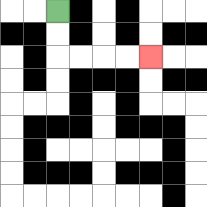{'start': '[2, 0]', 'end': '[6, 2]', 'path_directions': 'D,D,R,R,R,R', 'path_coordinates': '[[2, 0], [2, 1], [2, 2], [3, 2], [4, 2], [5, 2], [6, 2]]'}